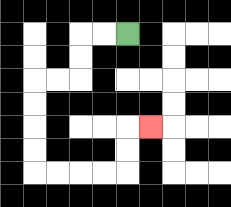{'start': '[5, 1]', 'end': '[6, 5]', 'path_directions': 'L,L,D,D,L,L,D,D,D,D,R,R,R,R,U,U,R', 'path_coordinates': '[[5, 1], [4, 1], [3, 1], [3, 2], [3, 3], [2, 3], [1, 3], [1, 4], [1, 5], [1, 6], [1, 7], [2, 7], [3, 7], [4, 7], [5, 7], [5, 6], [5, 5], [6, 5]]'}